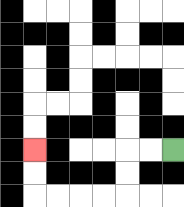{'start': '[7, 6]', 'end': '[1, 6]', 'path_directions': 'L,L,D,D,L,L,L,L,U,U', 'path_coordinates': '[[7, 6], [6, 6], [5, 6], [5, 7], [5, 8], [4, 8], [3, 8], [2, 8], [1, 8], [1, 7], [1, 6]]'}